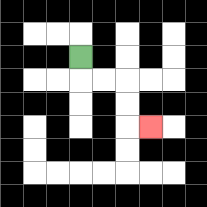{'start': '[3, 2]', 'end': '[6, 5]', 'path_directions': 'D,R,R,D,D,R', 'path_coordinates': '[[3, 2], [3, 3], [4, 3], [5, 3], [5, 4], [5, 5], [6, 5]]'}